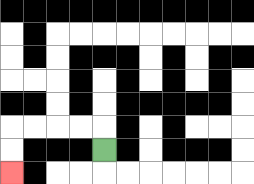{'start': '[4, 6]', 'end': '[0, 7]', 'path_directions': 'U,L,L,L,L,D,D', 'path_coordinates': '[[4, 6], [4, 5], [3, 5], [2, 5], [1, 5], [0, 5], [0, 6], [0, 7]]'}